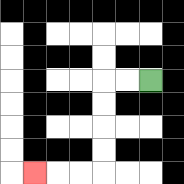{'start': '[6, 3]', 'end': '[1, 7]', 'path_directions': 'L,L,D,D,D,D,L,L,L', 'path_coordinates': '[[6, 3], [5, 3], [4, 3], [4, 4], [4, 5], [4, 6], [4, 7], [3, 7], [2, 7], [1, 7]]'}